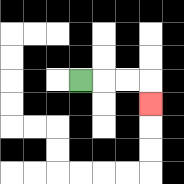{'start': '[3, 3]', 'end': '[6, 4]', 'path_directions': 'R,R,R,D', 'path_coordinates': '[[3, 3], [4, 3], [5, 3], [6, 3], [6, 4]]'}